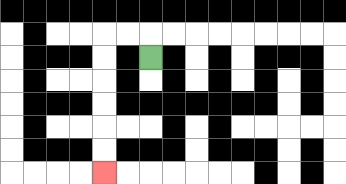{'start': '[6, 2]', 'end': '[4, 7]', 'path_directions': 'U,L,L,D,D,D,D,D,D', 'path_coordinates': '[[6, 2], [6, 1], [5, 1], [4, 1], [4, 2], [4, 3], [4, 4], [4, 5], [4, 6], [4, 7]]'}